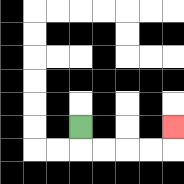{'start': '[3, 5]', 'end': '[7, 5]', 'path_directions': 'D,R,R,R,R,U', 'path_coordinates': '[[3, 5], [3, 6], [4, 6], [5, 6], [6, 6], [7, 6], [7, 5]]'}